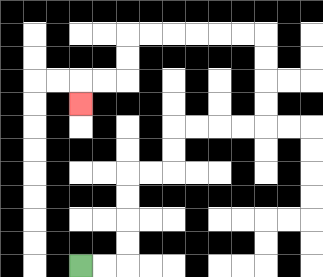{'start': '[3, 11]', 'end': '[3, 4]', 'path_directions': 'R,R,U,U,U,U,R,R,U,U,R,R,R,R,U,U,U,U,L,L,L,L,L,L,D,D,L,L,D', 'path_coordinates': '[[3, 11], [4, 11], [5, 11], [5, 10], [5, 9], [5, 8], [5, 7], [6, 7], [7, 7], [7, 6], [7, 5], [8, 5], [9, 5], [10, 5], [11, 5], [11, 4], [11, 3], [11, 2], [11, 1], [10, 1], [9, 1], [8, 1], [7, 1], [6, 1], [5, 1], [5, 2], [5, 3], [4, 3], [3, 3], [3, 4]]'}